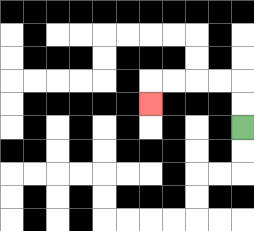{'start': '[10, 5]', 'end': '[6, 4]', 'path_directions': 'U,U,L,L,L,L,D', 'path_coordinates': '[[10, 5], [10, 4], [10, 3], [9, 3], [8, 3], [7, 3], [6, 3], [6, 4]]'}